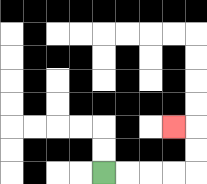{'start': '[4, 7]', 'end': '[7, 5]', 'path_directions': 'R,R,R,R,U,U,L', 'path_coordinates': '[[4, 7], [5, 7], [6, 7], [7, 7], [8, 7], [8, 6], [8, 5], [7, 5]]'}